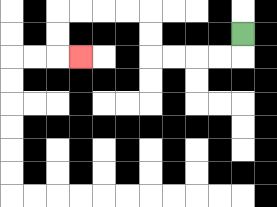{'start': '[10, 1]', 'end': '[3, 2]', 'path_directions': 'D,L,L,L,L,U,U,L,L,L,L,D,D,R', 'path_coordinates': '[[10, 1], [10, 2], [9, 2], [8, 2], [7, 2], [6, 2], [6, 1], [6, 0], [5, 0], [4, 0], [3, 0], [2, 0], [2, 1], [2, 2], [3, 2]]'}